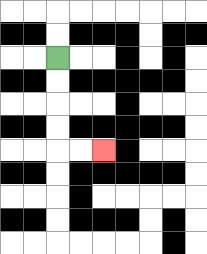{'start': '[2, 2]', 'end': '[4, 6]', 'path_directions': 'D,D,D,D,R,R', 'path_coordinates': '[[2, 2], [2, 3], [2, 4], [2, 5], [2, 6], [3, 6], [4, 6]]'}